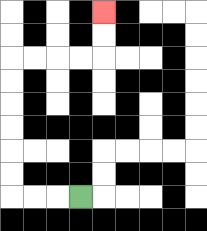{'start': '[3, 8]', 'end': '[4, 0]', 'path_directions': 'L,L,L,U,U,U,U,U,U,R,R,R,R,U,U', 'path_coordinates': '[[3, 8], [2, 8], [1, 8], [0, 8], [0, 7], [0, 6], [0, 5], [0, 4], [0, 3], [0, 2], [1, 2], [2, 2], [3, 2], [4, 2], [4, 1], [4, 0]]'}